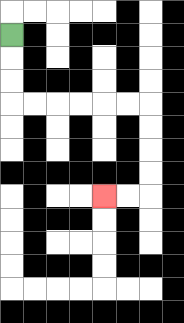{'start': '[0, 1]', 'end': '[4, 8]', 'path_directions': 'D,D,D,R,R,R,R,R,R,D,D,D,D,L,L', 'path_coordinates': '[[0, 1], [0, 2], [0, 3], [0, 4], [1, 4], [2, 4], [3, 4], [4, 4], [5, 4], [6, 4], [6, 5], [6, 6], [6, 7], [6, 8], [5, 8], [4, 8]]'}